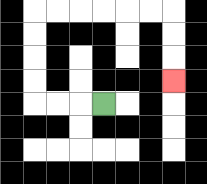{'start': '[4, 4]', 'end': '[7, 3]', 'path_directions': 'L,L,L,U,U,U,U,R,R,R,R,R,R,D,D,D', 'path_coordinates': '[[4, 4], [3, 4], [2, 4], [1, 4], [1, 3], [1, 2], [1, 1], [1, 0], [2, 0], [3, 0], [4, 0], [5, 0], [6, 0], [7, 0], [7, 1], [7, 2], [7, 3]]'}